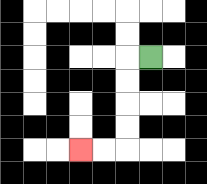{'start': '[6, 2]', 'end': '[3, 6]', 'path_directions': 'L,D,D,D,D,L,L', 'path_coordinates': '[[6, 2], [5, 2], [5, 3], [5, 4], [5, 5], [5, 6], [4, 6], [3, 6]]'}